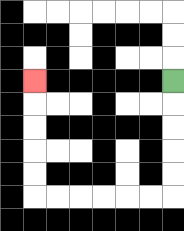{'start': '[7, 3]', 'end': '[1, 3]', 'path_directions': 'D,D,D,D,D,L,L,L,L,L,L,U,U,U,U,U', 'path_coordinates': '[[7, 3], [7, 4], [7, 5], [7, 6], [7, 7], [7, 8], [6, 8], [5, 8], [4, 8], [3, 8], [2, 8], [1, 8], [1, 7], [1, 6], [1, 5], [1, 4], [1, 3]]'}